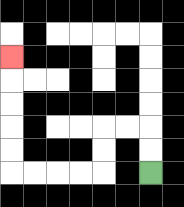{'start': '[6, 7]', 'end': '[0, 2]', 'path_directions': 'U,U,L,L,D,D,L,L,L,L,U,U,U,U,U', 'path_coordinates': '[[6, 7], [6, 6], [6, 5], [5, 5], [4, 5], [4, 6], [4, 7], [3, 7], [2, 7], [1, 7], [0, 7], [0, 6], [0, 5], [0, 4], [0, 3], [0, 2]]'}